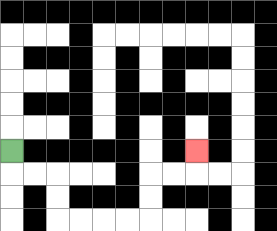{'start': '[0, 6]', 'end': '[8, 6]', 'path_directions': 'D,R,R,D,D,R,R,R,R,U,U,R,R,U', 'path_coordinates': '[[0, 6], [0, 7], [1, 7], [2, 7], [2, 8], [2, 9], [3, 9], [4, 9], [5, 9], [6, 9], [6, 8], [6, 7], [7, 7], [8, 7], [8, 6]]'}